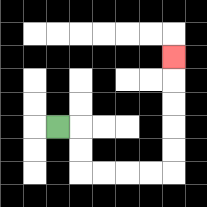{'start': '[2, 5]', 'end': '[7, 2]', 'path_directions': 'R,D,D,R,R,R,R,U,U,U,U,U', 'path_coordinates': '[[2, 5], [3, 5], [3, 6], [3, 7], [4, 7], [5, 7], [6, 7], [7, 7], [7, 6], [7, 5], [7, 4], [7, 3], [7, 2]]'}